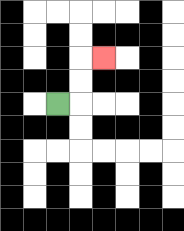{'start': '[2, 4]', 'end': '[4, 2]', 'path_directions': 'R,U,U,R', 'path_coordinates': '[[2, 4], [3, 4], [3, 3], [3, 2], [4, 2]]'}